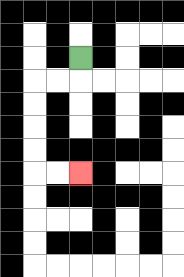{'start': '[3, 2]', 'end': '[3, 7]', 'path_directions': 'D,L,L,D,D,D,D,R,R', 'path_coordinates': '[[3, 2], [3, 3], [2, 3], [1, 3], [1, 4], [1, 5], [1, 6], [1, 7], [2, 7], [3, 7]]'}